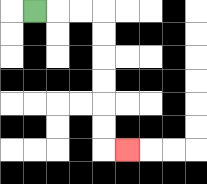{'start': '[1, 0]', 'end': '[5, 6]', 'path_directions': 'R,R,R,D,D,D,D,D,D,R', 'path_coordinates': '[[1, 0], [2, 0], [3, 0], [4, 0], [4, 1], [4, 2], [4, 3], [4, 4], [4, 5], [4, 6], [5, 6]]'}